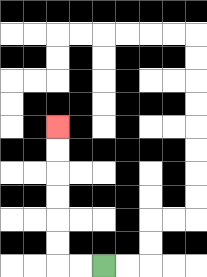{'start': '[4, 11]', 'end': '[2, 5]', 'path_directions': 'L,L,U,U,U,U,U,U', 'path_coordinates': '[[4, 11], [3, 11], [2, 11], [2, 10], [2, 9], [2, 8], [2, 7], [2, 6], [2, 5]]'}